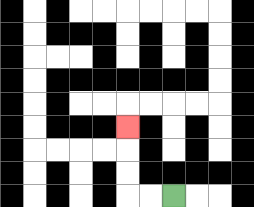{'start': '[7, 8]', 'end': '[5, 5]', 'path_directions': 'L,L,U,U,U', 'path_coordinates': '[[7, 8], [6, 8], [5, 8], [5, 7], [5, 6], [5, 5]]'}